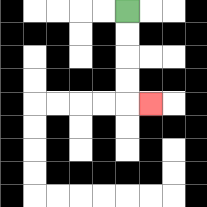{'start': '[5, 0]', 'end': '[6, 4]', 'path_directions': 'D,D,D,D,R', 'path_coordinates': '[[5, 0], [5, 1], [5, 2], [5, 3], [5, 4], [6, 4]]'}